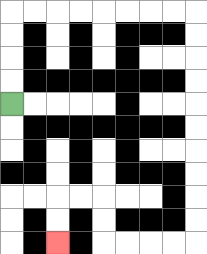{'start': '[0, 4]', 'end': '[2, 10]', 'path_directions': 'U,U,U,U,R,R,R,R,R,R,R,R,D,D,D,D,D,D,D,D,D,D,L,L,L,L,U,U,L,L,D,D', 'path_coordinates': '[[0, 4], [0, 3], [0, 2], [0, 1], [0, 0], [1, 0], [2, 0], [3, 0], [4, 0], [5, 0], [6, 0], [7, 0], [8, 0], [8, 1], [8, 2], [8, 3], [8, 4], [8, 5], [8, 6], [8, 7], [8, 8], [8, 9], [8, 10], [7, 10], [6, 10], [5, 10], [4, 10], [4, 9], [4, 8], [3, 8], [2, 8], [2, 9], [2, 10]]'}